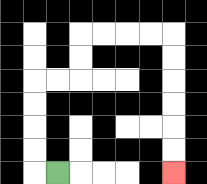{'start': '[2, 7]', 'end': '[7, 7]', 'path_directions': 'L,U,U,U,U,R,R,U,U,R,R,R,R,D,D,D,D,D,D', 'path_coordinates': '[[2, 7], [1, 7], [1, 6], [1, 5], [1, 4], [1, 3], [2, 3], [3, 3], [3, 2], [3, 1], [4, 1], [5, 1], [6, 1], [7, 1], [7, 2], [7, 3], [7, 4], [7, 5], [7, 6], [7, 7]]'}